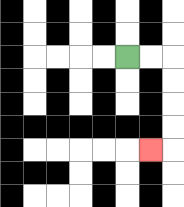{'start': '[5, 2]', 'end': '[6, 6]', 'path_directions': 'R,R,D,D,D,D,L', 'path_coordinates': '[[5, 2], [6, 2], [7, 2], [7, 3], [7, 4], [7, 5], [7, 6], [6, 6]]'}